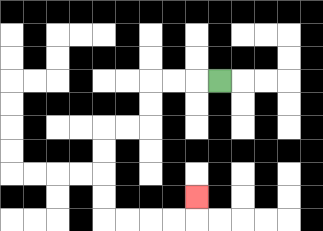{'start': '[9, 3]', 'end': '[8, 8]', 'path_directions': 'L,L,L,D,D,L,L,D,D,D,D,R,R,R,R,U', 'path_coordinates': '[[9, 3], [8, 3], [7, 3], [6, 3], [6, 4], [6, 5], [5, 5], [4, 5], [4, 6], [4, 7], [4, 8], [4, 9], [5, 9], [6, 9], [7, 9], [8, 9], [8, 8]]'}